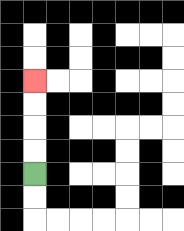{'start': '[1, 7]', 'end': '[1, 3]', 'path_directions': 'U,U,U,U', 'path_coordinates': '[[1, 7], [1, 6], [1, 5], [1, 4], [1, 3]]'}